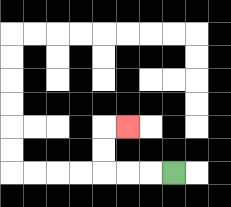{'start': '[7, 7]', 'end': '[5, 5]', 'path_directions': 'L,L,L,U,U,R', 'path_coordinates': '[[7, 7], [6, 7], [5, 7], [4, 7], [4, 6], [4, 5], [5, 5]]'}